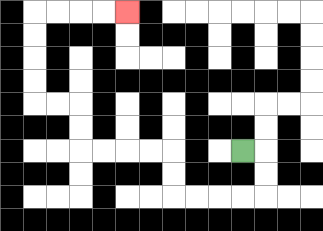{'start': '[10, 6]', 'end': '[5, 0]', 'path_directions': 'R,D,D,L,L,L,L,U,U,L,L,L,L,U,U,L,L,U,U,U,U,R,R,R,R', 'path_coordinates': '[[10, 6], [11, 6], [11, 7], [11, 8], [10, 8], [9, 8], [8, 8], [7, 8], [7, 7], [7, 6], [6, 6], [5, 6], [4, 6], [3, 6], [3, 5], [3, 4], [2, 4], [1, 4], [1, 3], [1, 2], [1, 1], [1, 0], [2, 0], [3, 0], [4, 0], [5, 0]]'}